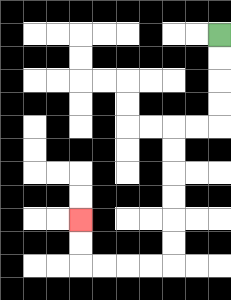{'start': '[9, 1]', 'end': '[3, 9]', 'path_directions': 'D,D,D,D,L,L,D,D,D,D,D,D,L,L,L,L,U,U', 'path_coordinates': '[[9, 1], [9, 2], [9, 3], [9, 4], [9, 5], [8, 5], [7, 5], [7, 6], [7, 7], [7, 8], [7, 9], [7, 10], [7, 11], [6, 11], [5, 11], [4, 11], [3, 11], [3, 10], [3, 9]]'}